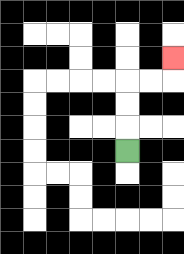{'start': '[5, 6]', 'end': '[7, 2]', 'path_directions': 'U,U,U,R,R,U', 'path_coordinates': '[[5, 6], [5, 5], [5, 4], [5, 3], [6, 3], [7, 3], [7, 2]]'}